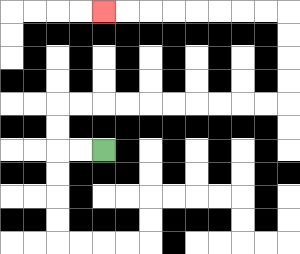{'start': '[4, 6]', 'end': '[4, 0]', 'path_directions': 'L,L,U,U,R,R,R,R,R,R,R,R,R,R,U,U,U,U,L,L,L,L,L,L,L,L', 'path_coordinates': '[[4, 6], [3, 6], [2, 6], [2, 5], [2, 4], [3, 4], [4, 4], [5, 4], [6, 4], [7, 4], [8, 4], [9, 4], [10, 4], [11, 4], [12, 4], [12, 3], [12, 2], [12, 1], [12, 0], [11, 0], [10, 0], [9, 0], [8, 0], [7, 0], [6, 0], [5, 0], [4, 0]]'}